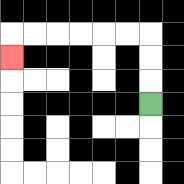{'start': '[6, 4]', 'end': '[0, 2]', 'path_directions': 'U,U,U,L,L,L,L,L,L,D', 'path_coordinates': '[[6, 4], [6, 3], [6, 2], [6, 1], [5, 1], [4, 1], [3, 1], [2, 1], [1, 1], [0, 1], [0, 2]]'}